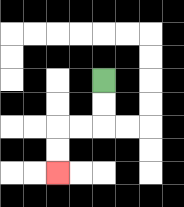{'start': '[4, 3]', 'end': '[2, 7]', 'path_directions': 'D,D,L,L,D,D', 'path_coordinates': '[[4, 3], [4, 4], [4, 5], [3, 5], [2, 5], [2, 6], [2, 7]]'}